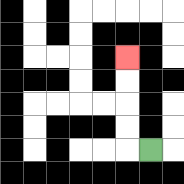{'start': '[6, 6]', 'end': '[5, 2]', 'path_directions': 'L,U,U,U,U', 'path_coordinates': '[[6, 6], [5, 6], [5, 5], [5, 4], [5, 3], [5, 2]]'}